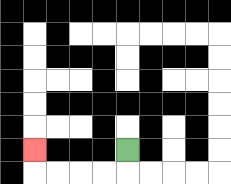{'start': '[5, 6]', 'end': '[1, 6]', 'path_directions': 'D,L,L,L,L,U', 'path_coordinates': '[[5, 6], [5, 7], [4, 7], [3, 7], [2, 7], [1, 7], [1, 6]]'}